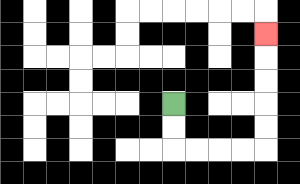{'start': '[7, 4]', 'end': '[11, 1]', 'path_directions': 'D,D,R,R,R,R,U,U,U,U,U', 'path_coordinates': '[[7, 4], [7, 5], [7, 6], [8, 6], [9, 6], [10, 6], [11, 6], [11, 5], [11, 4], [11, 3], [11, 2], [11, 1]]'}